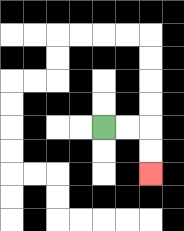{'start': '[4, 5]', 'end': '[6, 7]', 'path_directions': 'R,R,D,D', 'path_coordinates': '[[4, 5], [5, 5], [6, 5], [6, 6], [6, 7]]'}